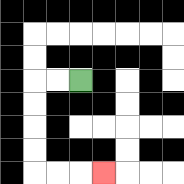{'start': '[3, 3]', 'end': '[4, 7]', 'path_directions': 'L,L,D,D,D,D,R,R,R', 'path_coordinates': '[[3, 3], [2, 3], [1, 3], [1, 4], [1, 5], [1, 6], [1, 7], [2, 7], [3, 7], [4, 7]]'}